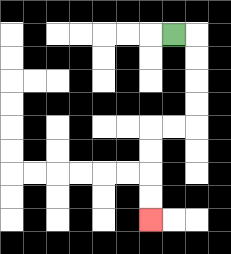{'start': '[7, 1]', 'end': '[6, 9]', 'path_directions': 'R,D,D,D,D,L,L,D,D,D,D', 'path_coordinates': '[[7, 1], [8, 1], [8, 2], [8, 3], [8, 4], [8, 5], [7, 5], [6, 5], [6, 6], [6, 7], [6, 8], [6, 9]]'}